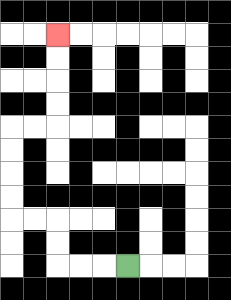{'start': '[5, 11]', 'end': '[2, 1]', 'path_directions': 'L,L,L,U,U,L,L,U,U,U,U,R,R,U,U,U,U', 'path_coordinates': '[[5, 11], [4, 11], [3, 11], [2, 11], [2, 10], [2, 9], [1, 9], [0, 9], [0, 8], [0, 7], [0, 6], [0, 5], [1, 5], [2, 5], [2, 4], [2, 3], [2, 2], [2, 1]]'}